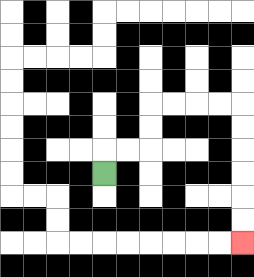{'start': '[4, 7]', 'end': '[10, 10]', 'path_directions': 'U,R,R,U,U,R,R,R,R,D,D,D,D,D,D', 'path_coordinates': '[[4, 7], [4, 6], [5, 6], [6, 6], [6, 5], [6, 4], [7, 4], [8, 4], [9, 4], [10, 4], [10, 5], [10, 6], [10, 7], [10, 8], [10, 9], [10, 10]]'}